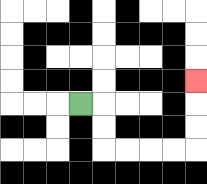{'start': '[3, 4]', 'end': '[8, 3]', 'path_directions': 'R,D,D,R,R,R,R,U,U,U', 'path_coordinates': '[[3, 4], [4, 4], [4, 5], [4, 6], [5, 6], [6, 6], [7, 6], [8, 6], [8, 5], [8, 4], [8, 3]]'}